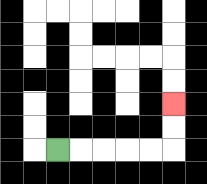{'start': '[2, 6]', 'end': '[7, 4]', 'path_directions': 'R,R,R,R,R,U,U', 'path_coordinates': '[[2, 6], [3, 6], [4, 6], [5, 6], [6, 6], [7, 6], [7, 5], [7, 4]]'}